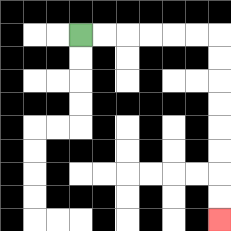{'start': '[3, 1]', 'end': '[9, 9]', 'path_directions': 'R,R,R,R,R,R,D,D,D,D,D,D,D,D', 'path_coordinates': '[[3, 1], [4, 1], [5, 1], [6, 1], [7, 1], [8, 1], [9, 1], [9, 2], [9, 3], [9, 4], [9, 5], [9, 6], [9, 7], [9, 8], [9, 9]]'}